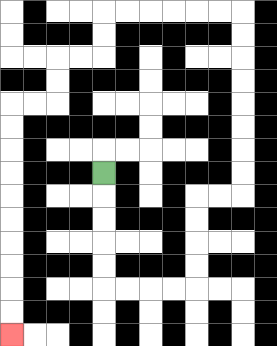{'start': '[4, 7]', 'end': '[0, 14]', 'path_directions': 'D,D,D,D,D,R,R,R,R,U,U,U,U,R,R,U,U,U,U,U,U,U,U,L,L,L,L,L,L,D,D,L,L,D,D,L,L,D,D,D,D,D,D,D,D,D,D', 'path_coordinates': '[[4, 7], [4, 8], [4, 9], [4, 10], [4, 11], [4, 12], [5, 12], [6, 12], [7, 12], [8, 12], [8, 11], [8, 10], [8, 9], [8, 8], [9, 8], [10, 8], [10, 7], [10, 6], [10, 5], [10, 4], [10, 3], [10, 2], [10, 1], [10, 0], [9, 0], [8, 0], [7, 0], [6, 0], [5, 0], [4, 0], [4, 1], [4, 2], [3, 2], [2, 2], [2, 3], [2, 4], [1, 4], [0, 4], [0, 5], [0, 6], [0, 7], [0, 8], [0, 9], [0, 10], [0, 11], [0, 12], [0, 13], [0, 14]]'}